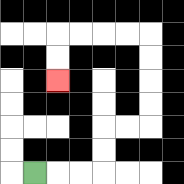{'start': '[1, 7]', 'end': '[2, 3]', 'path_directions': 'R,R,R,U,U,R,R,U,U,U,U,L,L,L,L,D,D', 'path_coordinates': '[[1, 7], [2, 7], [3, 7], [4, 7], [4, 6], [4, 5], [5, 5], [6, 5], [6, 4], [6, 3], [6, 2], [6, 1], [5, 1], [4, 1], [3, 1], [2, 1], [2, 2], [2, 3]]'}